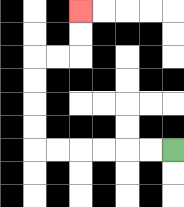{'start': '[7, 6]', 'end': '[3, 0]', 'path_directions': 'L,L,L,L,L,L,U,U,U,U,R,R,U,U', 'path_coordinates': '[[7, 6], [6, 6], [5, 6], [4, 6], [3, 6], [2, 6], [1, 6], [1, 5], [1, 4], [1, 3], [1, 2], [2, 2], [3, 2], [3, 1], [3, 0]]'}